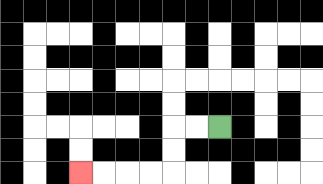{'start': '[9, 5]', 'end': '[3, 7]', 'path_directions': 'L,L,D,D,L,L,L,L', 'path_coordinates': '[[9, 5], [8, 5], [7, 5], [7, 6], [7, 7], [6, 7], [5, 7], [4, 7], [3, 7]]'}